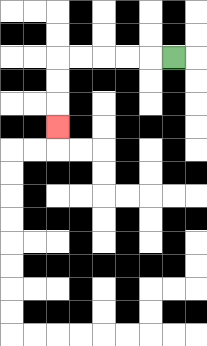{'start': '[7, 2]', 'end': '[2, 5]', 'path_directions': 'L,L,L,L,L,D,D,D', 'path_coordinates': '[[7, 2], [6, 2], [5, 2], [4, 2], [3, 2], [2, 2], [2, 3], [2, 4], [2, 5]]'}